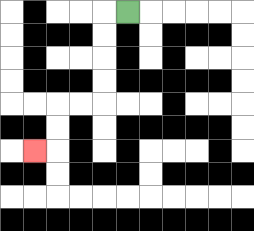{'start': '[5, 0]', 'end': '[1, 6]', 'path_directions': 'L,D,D,D,D,L,L,D,D,L', 'path_coordinates': '[[5, 0], [4, 0], [4, 1], [4, 2], [4, 3], [4, 4], [3, 4], [2, 4], [2, 5], [2, 6], [1, 6]]'}